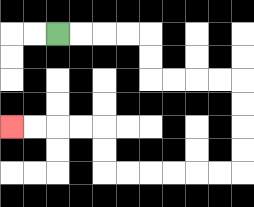{'start': '[2, 1]', 'end': '[0, 5]', 'path_directions': 'R,R,R,R,D,D,R,R,R,R,D,D,D,D,L,L,L,L,L,L,U,U,L,L,L,L', 'path_coordinates': '[[2, 1], [3, 1], [4, 1], [5, 1], [6, 1], [6, 2], [6, 3], [7, 3], [8, 3], [9, 3], [10, 3], [10, 4], [10, 5], [10, 6], [10, 7], [9, 7], [8, 7], [7, 7], [6, 7], [5, 7], [4, 7], [4, 6], [4, 5], [3, 5], [2, 5], [1, 5], [0, 5]]'}